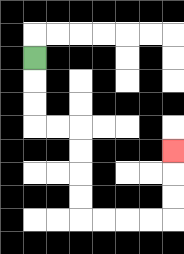{'start': '[1, 2]', 'end': '[7, 6]', 'path_directions': 'D,D,D,R,R,D,D,D,D,R,R,R,R,U,U,U', 'path_coordinates': '[[1, 2], [1, 3], [1, 4], [1, 5], [2, 5], [3, 5], [3, 6], [3, 7], [3, 8], [3, 9], [4, 9], [5, 9], [6, 9], [7, 9], [7, 8], [7, 7], [7, 6]]'}